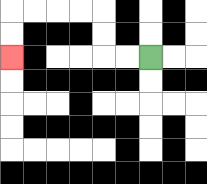{'start': '[6, 2]', 'end': '[0, 2]', 'path_directions': 'L,L,U,U,L,L,L,L,D,D', 'path_coordinates': '[[6, 2], [5, 2], [4, 2], [4, 1], [4, 0], [3, 0], [2, 0], [1, 0], [0, 0], [0, 1], [0, 2]]'}